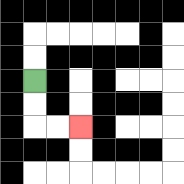{'start': '[1, 3]', 'end': '[3, 5]', 'path_directions': 'D,D,R,R', 'path_coordinates': '[[1, 3], [1, 4], [1, 5], [2, 5], [3, 5]]'}